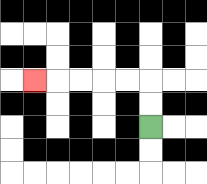{'start': '[6, 5]', 'end': '[1, 3]', 'path_directions': 'U,U,L,L,L,L,L', 'path_coordinates': '[[6, 5], [6, 4], [6, 3], [5, 3], [4, 3], [3, 3], [2, 3], [1, 3]]'}